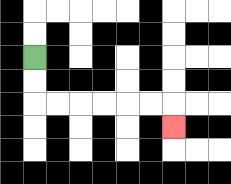{'start': '[1, 2]', 'end': '[7, 5]', 'path_directions': 'D,D,R,R,R,R,R,R,D', 'path_coordinates': '[[1, 2], [1, 3], [1, 4], [2, 4], [3, 4], [4, 4], [5, 4], [6, 4], [7, 4], [7, 5]]'}